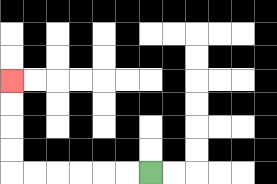{'start': '[6, 7]', 'end': '[0, 3]', 'path_directions': 'L,L,L,L,L,L,U,U,U,U', 'path_coordinates': '[[6, 7], [5, 7], [4, 7], [3, 7], [2, 7], [1, 7], [0, 7], [0, 6], [0, 5], [0, 4], [0, 3]]'}